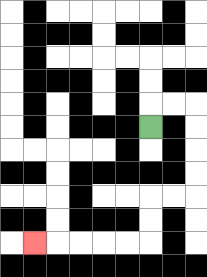{'start': '[6, 5]', 'end': '[1, 10]', 'path_directions': 'U,R,R,D,D,D,D,L,L,D,D,L,L,L,L,L', 'path_coordinates': '[[6, 5], [6, 4], [7, 4], [8, 4], [8, 5], [8, 6], [8, 7], [8, 8], [7, 8], [6, 8], [6, 9], [6, 10], [5, 10], [4, 10], [3, 10], [2, 10], [1, 10]]'}